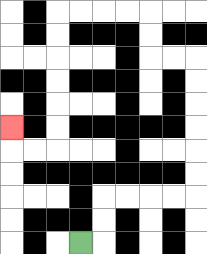{'start': '[3, 10]', 'end': '[0, 5]', 'path_directions': 'R,U,U,R,R,R,R,U,U,U,U,U,U,L,L,U,U,L,L,L,L,D,D,D,D,D,D,L,L,U', 'path_coordinates': '[[3, 10], [4, 10], [4, 9], [4, 8], [5, 8], [6, 8], [7, 8], [8, 8], [8, 7], [8, 6], [8, 5], [8, 4], [8, 3], [8, 2], [7, 2], [6, 2], [6, 1], [6, 0], [5, 0], [4, 0], [3, 0], [2, 0], [2, 1], [2, 2], [2, 3], [2, 4], [2, 5], [2, 6], [1, 6], [0, 6], [0, 5]]'}